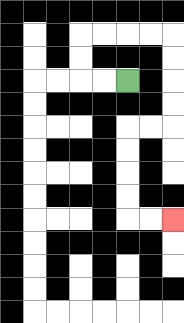{'start': '[5, 3]', 'end': '[7, 9]', 'path_directions': 'L,L,U,U,R,R,R,R,D,D,D,D,L,L,D,D,D,D,R,R', 'path_coordinates': '[[5, 3], [4, 3], [3, 3], [3, 2], [3, 1], [4, 1], [5, 1], [6, 1], [7, 1], [7, 2], [7, 3], [7, 4], [7, 5], [6, 5], [5, 5], [5, 6], [5, 7], [5, 8], [5, 9], [6, 9], [7, 9]]'}